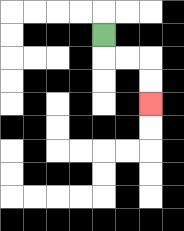{'start': '[4, 1]', 'end': '[6, 4]', 'path_directions': 'D,R,R,D,D', 'path_coordinates': '[[4, 1], [4, 2], [5, 2], [6, 2], [6, 3], [6, 4]]'}